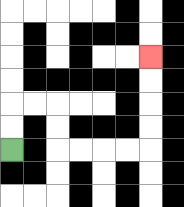{'start': '[0, 6]', 'end': '[6, 2]', 'path_directions': 'U,U,R,R,D,D,R,R,R,R,U,U,U,U', 'path_coordinates': '[[0, 6], [0, 5], [0, 4], [1, 4], [2, 4], [2, 5], [2, 6], [3, 6], [4, 6], [5, 6], [6, 6], [6, 5], [6, 4], [6, 3], [6, 2]]'}